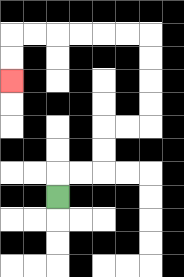{'start': '[2, 8]', 'end': '[0, 3]', 'path_directions': 'U,R,R,U,U,R,R,U,U,U,U,L,L,L,L,L,L,D,D', 'path_coordinates': '[[2, 8], [2, 7], [3, 7], [4, 7], [4, 6], [4, 5], [5, 5], [6, 5], [6, 4], [6, 3], [6, 2], [6, 1], [5, 1], [4, 1], [3, 1], [2, 1], [1, 1], [0, 1], [0, 2], [0, 3]]'}